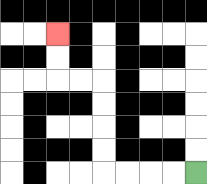{'start': '[8, 7]', 'end': '[2, 1]', 'path_directions': 'L,L,L,L,U,U,U,U,L,L,U,U', 'path_coordinates': '[[8, 7], [7, 7], [6, 7], [5, 7], [4, 7], [4, 6], [4, 5], [4, 4], [4, 3], [3, 3], [2, 3], [2, 2], [2, 1]]'}